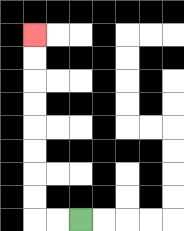{'start': '[3, 9]', 'end': '[1, 1]', 'path_directions': 'L,L,U,U,U,U,U,U,U,U', 'path_coordinates': '[[3, 9], [2, 9], [1, 9], [1, 8], [1, 7], [1, 6], [1, 5], [1, 4], [1, 3], [1, 2], [1, 1]]'}